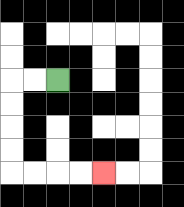{'start': '[2, 3]', 'end': '[4, 7]', 'path_directions': 'L,L,D,D,D,D,R,R,R,R', 'path_coordinates': '[[2, 3], [1, 3], [0, 3], [0, 4], [0, 5], [0, 6], [0, 7], [1, 7], [2, 7], [3, 7], [4, 7]]'}